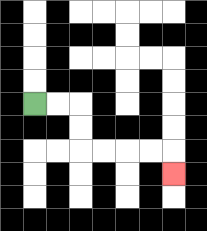{'start': '[1, 4]', 'end': '[7, 7]', 'path_directions': 'R,R,D,D,R,R,R,R,D', 'path_coordinates': '[[1, 4], [2, 4], [3, 4], [3, 5], [3, 6], [4, 6], [5, 6], [6, 6], [7, 6], [7, 7]]'}